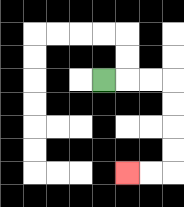{'start': '[4, 3]', 'end': '[5, 7]', 'path_directions': 'R,R,R,D,D,D,D,L,L', 'path_coordinates': '[[4, 3], [5, 3], [6, 3], [7, 3], [7, 4], [7, 5], [7, 6], [7, 7], [6, 7], [5, 7]]'}